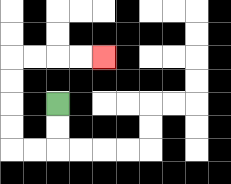{'start': '[2, 4]', 'end': '[4, 2]', 'path_directions': 'D,D,L,L,U,U,U,U,R,R,R,R', 'path_coordinates': '[[2, 4], [2, 5], [2, 6], [1, 6], [0, 6], [0, 5], [0, 4], [0, 3], [0, 2], [1, 2], [2, 2], [3, 2], [4, 2]]'}